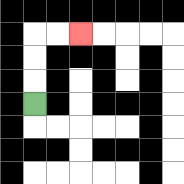{'start': '[1, 4]', 'end': '[3, 1]', 'path_directions': 'U,U,U,R,R', 'path_coordinates': '[[1, 4], [1, 3], [1, 2], [1, 1], [2, 1], [3, 1]]'}